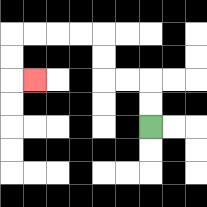{'start': '[6, 5]', 'end': '[1, 3]', 'path_directions': 'U,U,L,L,U,U,L,L,L,L,D,D,R', 'path_coordinates': '[[6, 5], [6, 4], [6, 3], [5, 3], [4, 3], [4, 2], [4, 1], [3, 1], [2, 1], [1, 1], [0, 1], [0, 2], [0, 3], [1, 3]]'}